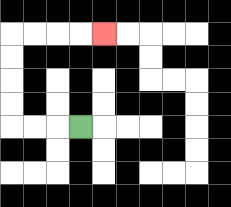{'start': '[3, 5]', 'end': '[4, 1]', 'path_directions': 'L,L,L,U,U,U,U,R,R,R,R', 'path_coordinates': '[[3, 5], [2, 5], [1, 5], [0, 5], [0, 4], [0, 3], [0, 2], [0, 1], [1, 1], [2, 1], [3, 1], [4, 1]]'}